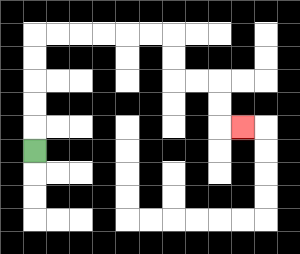{'start': '[1, 6]', 'end': '[10, 5]', 'path_directions': 'U,U,U,U,U,R,R,R,R,R,R,D,D,R,R,D,D,R', 'path_coordinates': '[[1, 6], [1, 5], [1, 4], [1, 3], [1, 2], [1, 1], [2, 1], [3, 1], [4, 1], [5, 1], [6, 1], [7, 1], [7, 2], [7, 3], [8, 3], [9, 3], [9, 4], [9, 5], [10, 5]]'}